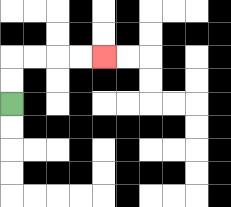{'start': '[0, 4]', 'end': '[4, 2]', 'path_directions': 'U,U,R,R,R,R', 'path_coordinates': '[[0, 4], [0, 3], [0, 2], [1, 2], [2, 2], [3, 2], [4, 2]]'}